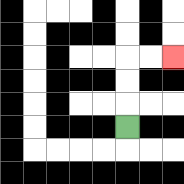{'start': '[5, 5]', 'end': '[7, 2]', 'path_directions': 'U,U,U,R,R', 'path_coordinates': '[[5, 5], [5, 4], [5, 3], [5, 2], [6, 2], [7, 2]]'}